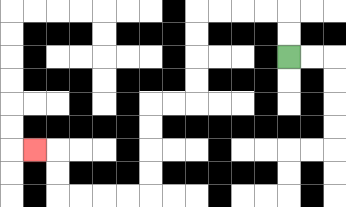{'start': '[12, 2]', 'end': '[1, 6]', 'path_directions': 'U,U,L,L,L,L,D,D,D,D,L,L,D,D,D,D,L,L,L,L,U,U,L', 'path_coordinates': '[[12, 2], [12, 1], [12, 0], [11, 0], [10, 0], [9, 0], [8, 0], [8, 1], [8, 2], [8, 3], [8, 4], [7, 4], [6, 4], [6, 5], [6, 6], [6, 7], [6, 8], [5, 8], [4, 8], [3, 8], [2, 8], [2, 7], [2, 6], [1, 6]]'}